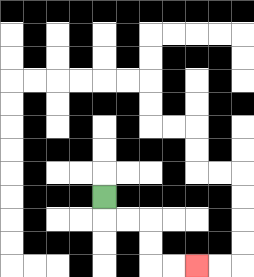{'start': '[4, 8]', 'end': '[8, 11]', 'path_directions': 'D,R,R,D,D,R,R', 'path_coordinates': '[[4, 8], [4, 9], [5, 9], [6, 9], [6, 10], [6, 11], [7, 11], [8, 11]]'}